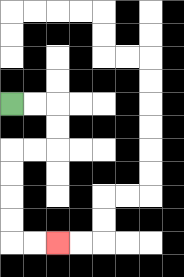{'start': '[0, 4]', 'end': '[2, 10]', 'path_directions': 'R,R,D,D,L,L,D,D,D,D,R,R', 'path_coordinates': '[[0, 4], [1, 4], [2, 4], [2, 5], [2, 6], [1, 6], [0, 6], [0, 7], [0, 8], [0, 9], [0, 10], [1, 10], [2, 10]]'}